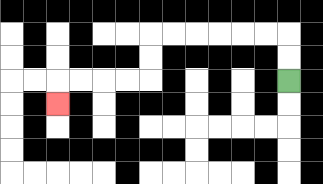{'start': '[12, 3]', 'end': '[2, 4]', 'path_directions': 'U,U,L,L,L,L,L,L,D,D,L,L,L,L,D', 'path_coordinates': '[[12, 3], [12, 2], [12, 1], [11, 1], [10, 1], [9, 1], [8, 1], [7, 1], [6, 1], [6, 2], [6, 3], [5, 3], [4, 3], [3, 3], [2, 3], [2, 4]]'}